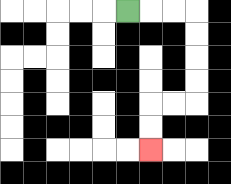{'start': '[5, 0]', 'end': '[6, 6]', 'path_directions': 'R,R,R,D,D,D,D,L,L,D,D', 'path_coordinates': '[[5, 0], [6, 0], [7, 0], [8, 0], [8, 1], [8, 2], [8, 3], [8, 4], [7, 4], [6, 4], [6, 5], [6, 6]]'}